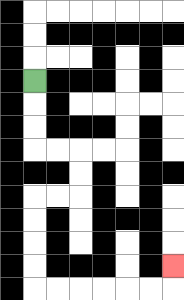{'start': '[1, 3]', 'end': '[7, 11]', 'path_directions': 'D,D,D,R,R,D,D,L,L,D,D,D,D,R,R,R,R,R,R,U', 'path_coordinates': '[[1, 3], [1, 4], [1, 5], [1, 6], [2, 6], [3, 6], [3, 7], [3, 8], [2, 8], [1, 8], [1, 9], [1, 10], [1, 11], [1, 12], [2, 12], [3, 12], [4, 12], [5, 12], [6, 12], [7, 12], [7, 11]]'}